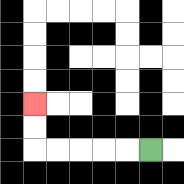{'start': '[6, 6]', 'end': '[1, 4]', 'path_directions': 'L,L,L,L,L,U,U', 'path_coordinates': '[[6, 6], [5, 6], [4, 6], [3, 6], [2, 6], [1, 6], [1, 5], [1, 4]]'}